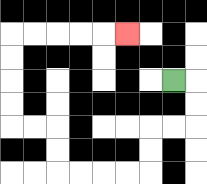{'start': '[7, 3]', 'end': '[5, 1]', 'path_directions': 'R,D,D,L,L,D,D,L,L,L,L,U,U,L,L,U,U,U,U,R,R,R,R,R', 'path_coordinates': '[[7, 3], [8, 3], [8, 4], [8, 5], [7, 5], [6, 5], [6, 6], [6, 7], [5, 7], [4, 7], [3, 7], [2, 7], [2, 6], [2, 5], [1, 5], [0, 5], [0, 4], [0, 3], [0, 2], [0, 1], [1, 1], [2, 1], [3, 1], [4, 1], [5, 1]]'}